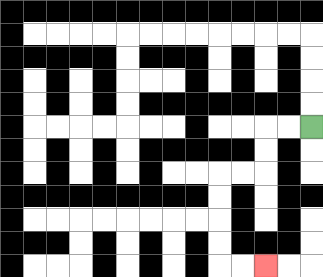{'start': '[13, 5]', 'end': '[11, 11]', 'path_directions': 'L,L,D,D,L,L,D,D,D,D,R,R', 'path_coordinates': '[[13, 5], [12, 5], [11, 5], [11, 6], [11, 7], [10, 7], [9, 7], [9, 8], [9, 9], [9, 10], [9, 11], [10, 11], [11, 11]]'}